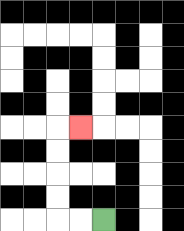{'start': '[4, 9]', 'end': '[3, 5]', 'path_directions': 'L,L,U,U,U,U,R', 'path_coordinates': '[[4, 9], [3, 9], [2, 9], [2, 8], [2, 7], [2, 6], [2, 5], [3, 5]]'}